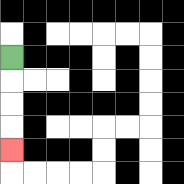{'start': '[0, 2]', 'end': '[0, 6]', 'path_directions': 'D,D,D,D', 'path_coordinates': '[[0, 2], [0, 3], [0, 4], [0, 5], [0, 6]]'}